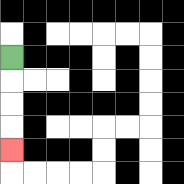{'start': '[0, 2]', 'end': '[0, 6]', 'path_directions': 'D,D,D,D', 'path_coordinates': '[[0, 2], [0, 3], [0, 4], [0, 5], [0, 6]]'}